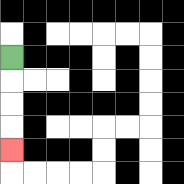{'start': '[0, 2]', 'end': '[0, 6]', 'path_directions': 'D,D,D,D', 'path_coordinates': '[[0, 2], [0, 3], [0, 4], [0, 5], [0, 6]]'}